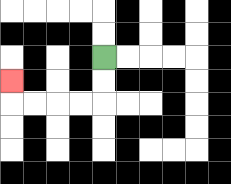{'start': '[4, 2]', 'end': '[0, 3]', 'path_directions': 'D,D,L,L,L,L,U', 'path_coordinates': '[[4, 2], [4, 3], [4, 4], [3, 4], [2, 4], [1, 4], [0, 4], [0, 3]]'}